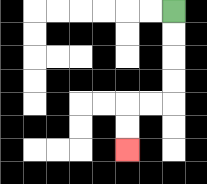{'start': '[7, 0]', 'end': '[5, 6]', 'path_directions': 'D,D,D,D,L,L,D,D', 'path_coordinates': '[[7, 0], [7, 1], [7, 2], [7, 3], [7, 4], [6, 4], [5, 4], [5, 5], [5, 6]]'}